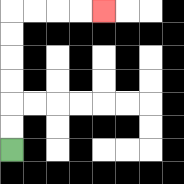{'start': '[0, 6]', 'end': '[4, 0]', 'path_directions': 'U,U,U,U,U,U,R,R,R,R', 'path_coordinates': '[[0, 6], [0, 5], [0, 4], [0, 3], [0, 2], [0, 1], [0, 0], [1, 0], [2, 0], [3, 0], [4, 0]]'}